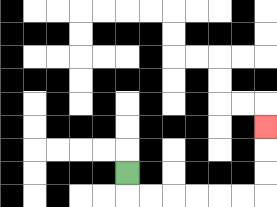{'start': '[5, 7]', 'end': '[11, 5]', 'path_directions': 'D,R,R,R,R,R,R,U,U,U', 'path_coordinates': '[[5, 7], [5, 8], [6, 8], [7, 8], [8, 8], [9, 8], [10, 8], [11, 8], [11, 7], [11, 6], [11, 5]]'}